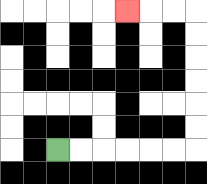{'start': '[2, 6]', 'end': '[5, 0]', 'path_directions': 'R,R,R,R,R,R,U,U,U,U,U,U,L,L,L', 'path_coordinates': '[[2, 6], [3, 6], [4, 6], [5, 6], [6, 6], [7, 6], [8, 6], [8, 5], [8, 4], [8, 3], [8, 2], [8, 1], [8, 0], [7, 0], [6, 0], [5, 0]]'}